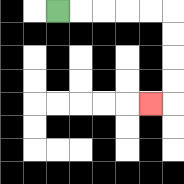{'start': '[2, 0]', 'end': '[6, 4]', 'path_directions': 'R,R,R,R,R,D,D,D,D,L', 'path_coordinates': '[[2, 0], [3, 0], [4, 0], [5, 0], [6, 0], [7, 0], [7, 1], [7, 2], [7, 3], [7, 4], [6, 4]]'}